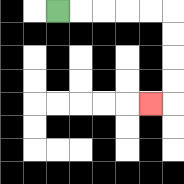{'start': '[2, 0]', 'end': '[6, 4]', 'path_directions': 'R,R,R,R,R,D,D,D,D,L', 'path_coordinates': '[[2, 0], [3, 0], [4, 0], [5, 0], [6, 0], [7, 0], [7, 1], [7, 2], [7, 3], [7, 4], [6, 4]]'}